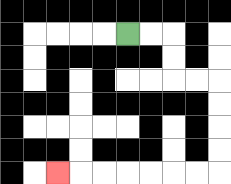{'start': '[5, 1]', 'end': '[2, 7]', 'path_directions': 'R,R,D,D,R,R,D,D,D,D,L,L,L,L,L,L,L', 'path_coordinates': '[[5, 1], [6, 1], [7, 1], [7, 2], [7, 3], [8, 3], [9, 3], [9, 4], [9, 5], [9, 6], [9, 7], [8, 7], [7, 7], [6, 7], [5, 7], [4, 7], [3, 7], [2, 7]]'}